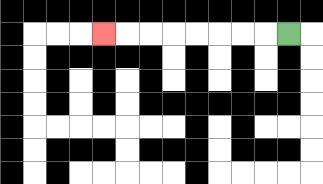{'start': '[12, 1]', 'end': '[4, 1]', 'path_directions': 'L,L,L,L,L,L,L,L', 'path_coordinates': '[[12, 1], [11, 1], [10, 1], [9, 1], [8, 1], [7, 1], [6, 1], [5, 1], [4, 1]]'}